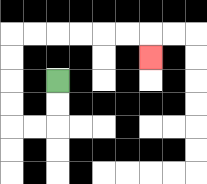{'start': '[2, 3]', 'end': '[6, 2]', 'path_directions': 'D,D,L,L,U,U,U,U,R,R,R,R,R,R,D', 'path_coordinates': '[[2, 3], [2, 4], [2, 5], [1, 5], [0, 5], [0, 4], [0, 3], [0, 2], [0, 1], [1, 1], [2, 1], [3, 1], [4, 1], [5, 1], [6, 1], [6, 2]]'}